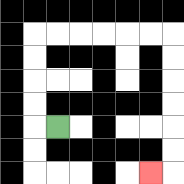{'start': '[2, 5]', 'end': '[6, 7]', 'path_directions': 'L,U,U,U,U,R,R,R,R,R,R,D,D,D,D,D,D,L', 'path_coordinates': '[[2, 5], [1, 5], [1, 4], [1, 3], [1, 2], [1, 1], [2, 1], [3, 1], [4, 1], [5, 1], [6, 1], [7, 1], [7, 2], [7, 3], [7, 4], [7, 5], [7, 6], [7, 7], [6, 7]]'}